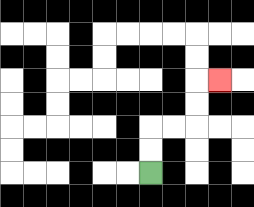{'start': '[6, 7]', 'end': '[9, 3]', 'path_directions': 'U,U,R,R,U,U,R', 'path_coordinates': '[[6, 7], [6, 6], [6, 5], [7, 5], [8, 5], [8, 4], [8, 3], [9, 3]]'}